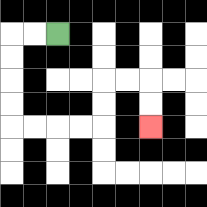{'start': '[2, 1]', 'end': '[6, 5]', 'path_directions': 'L,L,D,D,D,D,R,R,R,R,U,U,R,R,D,D', 'path_coordinates': '[[2, 1], [1, 1], [0, 1], [0, 2], [0, 3], [0, 4], [0, 5], [1, 5], [2, 5], [3, 5], [4, 5], [4, 4], [4, 3], [5, 3], [6, 3], [6, 4], [6, 5]]'}